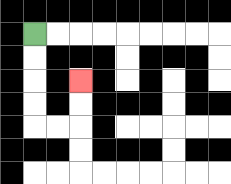{'start': '[1, 1]', 'end': '[3, 3]', 'path_directions': 'D,D,D,D,R,R,U,U', 'path_coordinates': '[[1, 1], [1, 2], [1, 3], [1, 4], [1, 5], [2, 5], [3, 5], [3, 4], [3, 3]]'}